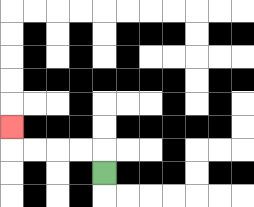{'start': '[4, 7]', 'end': '[0, 5]', 'path_directions': 'U,L,L,L,L,U', 'path_coordinates': '[[4, 7], [4, 6], [3, 6], [2, 6], [1, 6], [0, 6], [0, 5]]'}